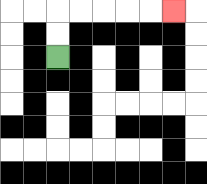{'start': '[2, 2]', 'end': '[7, 0]', 'path_directions': 'U,U,R,R,R,R,R', 'path_coordinates': '[[2, 2], [2, 1], [2, 0], [3, 0], [4, 0], [5, 0], [6, 0], [7, 0]]'}